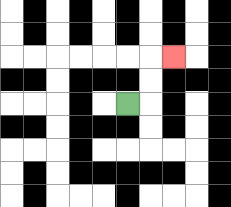{'start': '[5, 4]', 'end': '[7, 2]', 'path_directions': 'R,U,U,R', 'path_coordinates': '[[5, 4], [6, 4], [6, 3], [6, 2], [7, 2]]'}